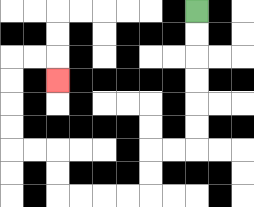{'start': '[8, 0]', 'end': '[2, 3]', 'path_directions': 'D,D,D,D,D,D,L,L,D,D,L,L,L,L,U,U,L,L,U,U,U,U,R,R,D', 'path_coordinates': '[[8, 0], [8, 1], [8, 2], [8, 3], [8, 4], [8, 5], [8, 6], [7, 6], [6, 6], [6, 7], [6, 8], [5, 8], [4, 8], [3, 8], [2, 8], [2, 7], [2, 6], [1, 6], [0, 6], [0, 5], [0, 4], [0, 3], [0, 2], [1, 2], [2, 2], [2, 3]]'}